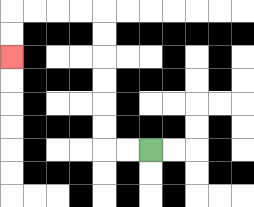{'start': '[6, 6]', 'end': '[0, 2]', 'path_directions': 'L,L,U,U,U,U,U,U,L,L,L,L,D,D', 'path_coordinates': '[[6, 6], [5, 6], [4, 6], [4, 5], [4, 4], [4, 3], [4, 2], [4, 1], [4, 0], [3, 0], [2, 0], [1, 0], [0, 0], [0, 1], [0, 2]]'}